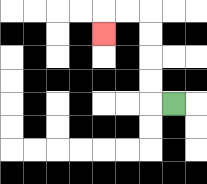{'start': '[7, 4]', 'end': '[4, 1]', 'path_directions': 'L,U,U,U,U,L,L,D', 'path_coordinates': '[[7, 4], [6, 4], [6, 3], [6, 2], [6, 1], [6, 0], [5, 0], [4, 0], [4, 1]]'}